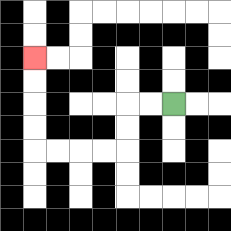{'start': '[7, 4]', 'end': '[1, 2]', 'path_directions': 'L,L,D,D,L,L,L,L,U,U,U,U', 'path_coordinates': '[[7, 4], [6, 4], [5, 4], [5, 5], [5, 6], [4, 6], [3, 6], [2, 6], [1, 6], [1, 5], [1, 4], [1, 3], [1, 2]]'}